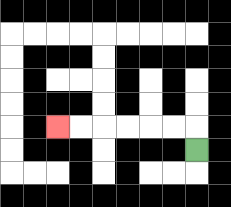{'start': '[8, 6]', 'end': '[2, 5]', 'path_directions': 'U,L,L,L,L,L,L', 'path_coordinates': '[[8, 6], [8, 5], [7, 5], [6, 5], [5, 5], [4, 5], [3, 5], [2, 5]]'}